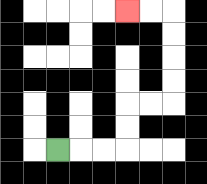{'start': '[2, 6]', 'end': '[5, 0]', 'path_directions': 'R,R,R,U,U,R,R,U,U,U,U,L,L', 'path_coordinates': '[[2, 6], [3, 6], [4, 6], [5, 6], [5, 5], [5, 4], [6, 4], [7, 4], [7, 3], [7, 2], [7, 1], [7, 0], [6, 0], [5, 0]]'}